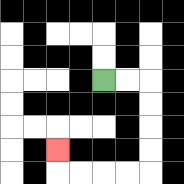{'start': '[4, 3]', 'end': '[2, 6]', 'path_directions': 'R,R,D,D,D,D,L,L,L,L,U', 'path_coordinates': '[[4, 3], [5, 3], [6, 3], [6, 4], [6, 5], [6, 6], [6, 7], [5, 7], [4, 7], [3, 7], [2, 7], [2, 6]]'}